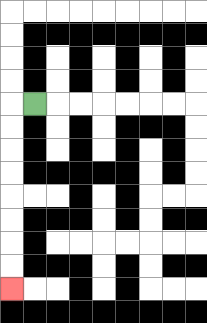{'start': '[1, 4]', 'end': '[0, 12]', 'path_directions': 'L,D,D,D,D,D,D,D,D', 'path_coordinates': '[[1, 4], [0, 4], [0, 5], [0, 6], [0, 7], [0, 8], [0, 9], [0, 10], [0, 11], [0, 12]]'}